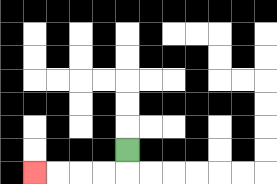{'start': '[5, 6]', 'end': '[1, 7]', 'path_directions': 'D,L,L,L,L', 'path_coordinates': '[[5, 6], [5, 7], [4, 7], [3, 7], [2, 7], [1, 7]]'}